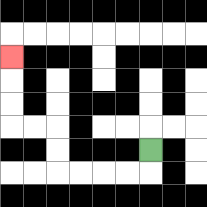{'start': '[6, 6]', 'end': '[0, 2]', 'path_directions': 'D,L,L,L,L,U,U,L,L,U,U,U', 'path_coordinates': '[[6, 6], [6, 7], [5, 7], [4, 7], [3, 7], [2, 7], [2, 6], [2, 5], [1, 5], [0, 5], [0, 4], [0, 3], [0, 2]]'}